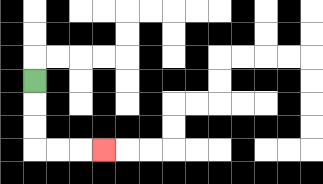{'start': '[1, 3]', 'end': '[4, 6]', 'path_directions': 'D,D,D,R,R,R', 'path_coordinates': '[[1, 3], [1, 4], [1, 5], [1, 6], [2, 6], [3, 6], [4, 6]]'}